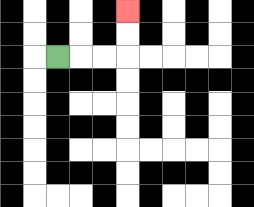{'start': '[2, 2]', 'end': '[5, 0]', 'path_directions': 'R,R,R,U,U', 'path_coordinates': '[[2, 2], [3, 2], [4, 2], [5, 2], [5, 1], [5, 0]]'}